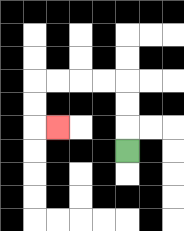{'start': '[5, 6]', 'end': '[2, 5]', 'path_directions': 'U,U,U,L,L,L,L,D,D,R', 'path_coordinates': '[[5, 6], [5, 5], [5, 4], [5, 3], [4, 3], [3, 3], [2, 3], [1, 3], [1, 4], [1, 5], [2, 5]]'}